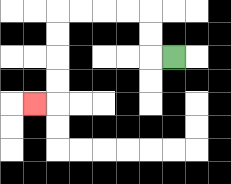{'start': '[7, 2]', 'end': '[1, 4]', 'path_directions': 'L,U,U,L,L,L,L,D,D,D,D,L', 'path_coordinates': '[[7, 2], [6, 2], [6, 1], [6, 0], [5, 0], [4, 0], [3, 0], [2, 0], [2, 1], [2, 2], [2, 3], [2, 4], [1, 4]]'}